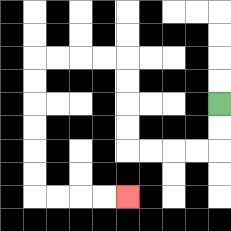{'start': '[9, 4]', 'end': '[5, 8]', 'path_directions': 'D,D,L,L,L,L,U,U,U,U,L,L,L,L,D,D,D,D,D,D,R,R,R,R', 'path_coordinates': '[[9, 4], [9, 5], [9, 6], [8, 6], [7, 6], [6, 6], [5, 6], [5, 5], [5, 4], [5, 3], [5, 2], [4, 2], [3, 2], [2, 2], [1, 2], [1, 3], [1, 4], [1, 5], [1, 6], [1, 7], [1, 8], [2, 8], [3, 8], [4, 8], [5, 8]]'}